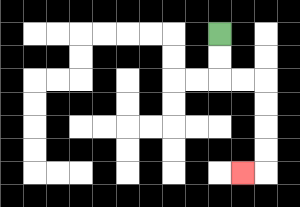{'start': '[9, 1]', 'end': '[10, 7]', 'path_directions': 'D,D,R,R,D,D,D,D,L', 'path_coordinates': '[[9, 1], [9, 2], [9, 3], [10, 3], [11, 3], [11, 4], [11, 5], [11, 6], [11, 7], [10, 7]]'}